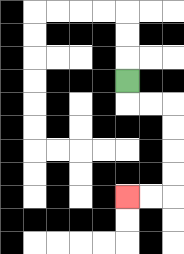{'start': '[5, 3]', 'end': '[5, 8]', 'path_directions': 'D,R,R,D,D,D,D,L,L', 'path_coordinates': '[[5, 3], [5, 4], [6, 4], [7, 4], [7, 5], [7, 6], [7, 7], [7, 8], [6, 8], [5, 8]]'}